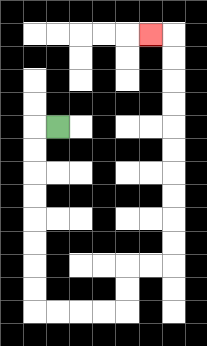{'start': '[2, 5]', 'end': '[6, 1]', 'path_directions': 'L,D,D,D,D,D,D,D,D,R,R,R,R,U,U,R,R,U,U,U,U,U,U,U,U,U,U,L', 'path_coordinates': '[[2, 5], [1, 5], [1, 6], [1, 7], [1, 8], [1, 9], [1, 10], [1, 11], [1, 12], [1, 13], [2, 13], [3, 13], [4, 13], [5, 13], [5, 12], [5, 11], [6, 11], [7, 11], [7, 10], [7, 9], [7, 8], [7, 7], [7, 6], [7, 5], [7, 4], [7, 3], [7, 2], [7, 1], [6, 1]]'}